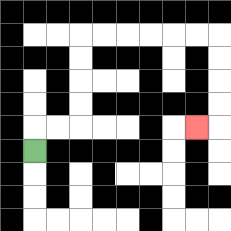{'start': '[1, 6]', 'end': '[8, 5]', 'path_directions': 'U,R,R,U,U,U,U,R,R,R,R,R,R,D,D,D,D,L', 'path_coordinates': '[[1, 6], [1, 5], [2, 5], [3, 5], [3, 4], [3, 3], [3, 2], [3, 1], [4, 1], [5, 1], [6, 1], [7, 1], [8, 1], [9, 1], [9, 2], [9, 3], [9, 4], [9, 5], [8, 5]]'}